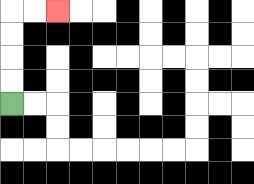{'start': '[0, 4]', 'end': '[2, 0]', 'path_directions': 'U,U,U,U,R,R', 'path_coordinates': '[[0, 4], [0, 3], [0, 2], [0, 1], [0, 0], [1, 0], [2, 0]]'}